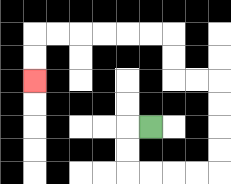{'start': '[6, 5]', 'end': '[1, 3]', 'path_directions': 'L,D,D,R,R,R,R,U,U,U,U,L,L,U,U,L,L,L,L,L,L,D,D', 'path_coordinates': '[[6, 5], [5, 5], [5, 6], [5, 7], [6, 7], [7, 7], [8, 7], [9, 7], [9, 6], [9, 5], [9, 4], [9, 3], [8, 3], [7, 3], [7, 2], [7, 1], [6, 1], [5, 1], [4, 1], [3, 1], [2, 1], [1, 1], [1, 2], [1, 3]]'}